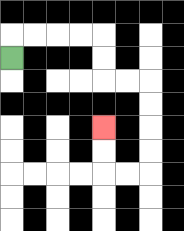{'start': '[0, 2]', 'end': '[4, 5]', 'path_directions': 'U,R,R,R,R,D,D,R,R,D,D,D,D,L,L,U,U', 'path_coordinates': '[[0, 2], [0, 1], [1, 1], [2, 1], [3, 1], [4, 1], [4, 2], [4, 3], [5, 3], [6, 3], [6, 4], [6, 5], [6, 6], [6, 7], [5, 7], [4, 7], [4, 6], [4, 5]]'}